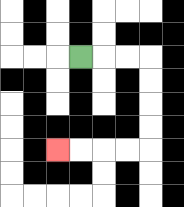{'start': '[3, 2]', 'end': '[2, 6]', 'path_directions': 'R,R,R,D,D,D,D,L,L,L,L', 'path_coordinates': '[[3, 2], [4, 2], [5, 2], [6, 2], [6, 3], [6, 4], [6, 5], [6, 6], [5, 6], [4, 6], [3, 6], [2, 6]]'}